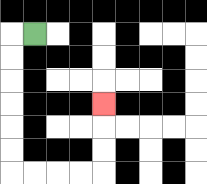{'start': '[1, 1]', 'end': '[4, 4]', 'path_directions': 'L,D,D,D,D,D,D,R,R,R,R,U,U,U', 'path_coordinates': '[[1, 1], [0, 1], [0, 2], [0, 3], [0, 4], [0, 5], [0, 6], [0, 7], [1, 7], [2, 7], [3, 7], [4, 7], [4, 6], [4, 5], [4, 4]]'}